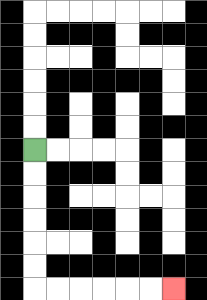{'start': '[1, 6]', 'end': '[7, 12]', 'path_directions': 'D,D,D,D,D,D,R,R,R,R,R,R', 'path_coordinates': '[[1, 6], [1, 7], [1, 8], [1, 9], [1, 10], [1, 11], [1, 12], [2, 12], [3, 12], [4, 12], [5, 12], [6, 12], [7, 12]]'}